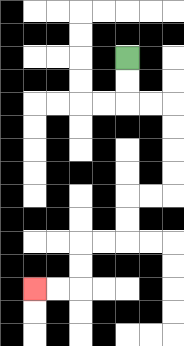{'start': '[5, 2]', 'end': '[1, 12]', 'path_directions': 'D,D,R,R,D,D,D,D,L,L,D,D,L,L,D,D,L,L', 'path_coordinates': '[[5, 2], [5, 3], [5, 4], [6, 4], [7, 4], [7, 5], [7, 6], [7, 7], [7, 8], [6, 8], [5, 8], [5, 9], [5, 10], [4, 10], [3, 10], [3, 11], [3, 12], [2, 12], [1, 12]]'}